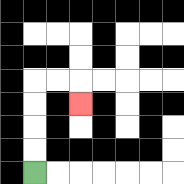{'start': '[1, 7]', 'end': '[3, 4]', 'path_directions': 'U,U,U,U,R,R,D', 'path_coordinates': '[[1, 7], [1, 6], [1, 5], [1, 4], [1, 3], [2, 3], [3, 3], [3, 4]]'}